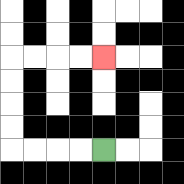{'start': '[4, 6]', 'end': '[4, 2]', 'path_directions': 'L,L,L,L,U,U,U,U,R,R,R,R', 'path_coordinates': '[[4, 6], [3, 6], [2, 6], [1, 6], [0, 6], [0, 5], [0, 4], [0, 3], [0, 2], [1, 2], [2, 2], [3, 2], [4, 2]]'}